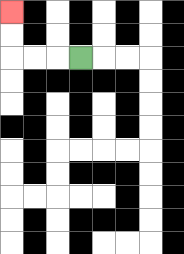{'start': '[3, 2]', 'end': '[0, 0]', 'path_directions': 'L,L,L,U,U', 'path_coordinates': '[[3, 2], [2, 2], [1, 2], [0, 2], [0, 1], [0, 0]]'}